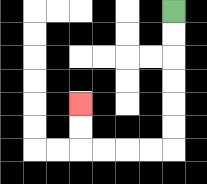{'start': '[7, 0]', 'end': '[3, 4]', 'path_directions': 'D,D,D,D,D,D,L,L,L,L,U,U', 'path_coordinates': '[[7, 0], [7, 1], [7, 2], [7, 3], [7, 4], [7, 5], [7, 6], [6, 6], [5, 6], [4, 6], [3, 6], [3, 5], [3, 4]]'}